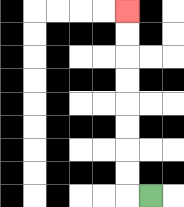{'start': '[6, 8]', 'end': '[5, 0]', 'path_directions': 'L,U,U,U,U,U,U,U,U', 'path_coordinates': '[[6, 8], [5, 8], [5, 7], [5, 6], [5, 5], [5, 4], [5, 3], [5, 2], [5, 1], [5, 0]]'}